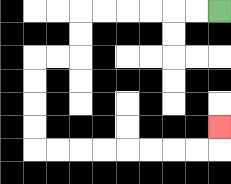{'start': '[9, 0]', 'end': '[9, 5]', 'path_directions': 'L,L,L,L,L,L,D,D,L,L,D,D,D,D,R,R,R,R,R,R,R,R,U', 'path_coordinates': '[[9, 0], [8, 0], [7, 0], [6, 0], [5, 0], [4, 0], [3, 0], [3, 1], [3, 2], [2, 2], [1, 2], [1, 3], [1, 4], [1, 5], [1, 6], [2, 6], [3, 6], [4, 6], [5, 6], [6, 6], [7, 6], [8, 6], [9, 6], [9, 5]]'}